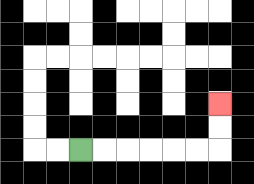{'start': '[3, 6]', 'end': '[9, 4]', 'path_directions': 'R,R,R,R,R,R,U,U', 'path_coordinates': '[[3, 6], [4, 6], [5, 6], [6, 6], [7, 6], [8, 6], [9, 6], [9, 5], [9, 4]]'}